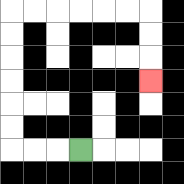{'start': '[3, 6]', 'end': '[6, 3]', 'path_directions': 'L,L,L,U,U,U,U,U,U,R,R,R,R,R,R,D,D,D', 'path_coordinates': '[[3, 6], [2, 6], [1, 6], [0, 6], [0, 5], [0, 4], [0, 3], [0, 2], [0, 1], [0, 0], [1, 0], [2, 0], [3, 0], [4, 0], [5, 0], [6, 0], [6, 1], [6, 2], [6, 3]]'}